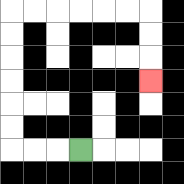{'start': '[3, 6]', 'end': '[6, 3]', 'path_directions': 'L,L,L,U,U,U,U,U,U,R,R,R,R,R,R,D,D,D', 'path_coordinates': '[[3, 6], [2, 6], [1, 6], [0, 6], [0, 5], [0, 4], [0, 3], [0, 2], [0, 1], [0, 0], [1, 0], [2, 0], [3, 0], [4, 0], [5, 0], [6, 0], [6, 1], [6, 2], [6, 3]]'}